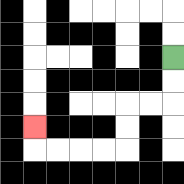{'start': '[7, 2]', 'end': '[1, 5]', 'path_directions': 'D,D,L,L,D,D,L,L,L,L,U', 'path_coordinates': '[[7, 2], [7, 3], [7, 4], [6, 4], [5, 4], [5, 5], [5, 6], [4, 6], [3, 6], [2, 6], [1, 6], [1, 5]]'}